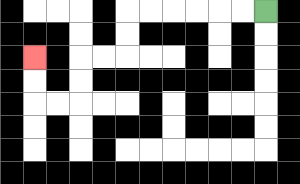{'start': '[11, 0]', 'end': '[1, 2]', 'path_directions': 'L,L,L,L,L,L,D,D,L,L,D,D,L,L,U,U', 'path_coordinates': '[[11, 0], [10, 0], [9, 0], [8, 0], [7, 0], [6, 0], [5, 0], [5, 1], [5, 2], [4, 2], [3, 2], [3, 3], [3, 4], [2, 4], [1, 4], [1, 3], [1, 2]]'}